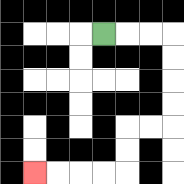{'start': '[4, 1]', 'end': '[1, 7]', 'path_directions': 'R,R,R,D,D,D,D,L,L,D,D,L,L,L,L', 'path_coordinates': '[[4, 1], [5, 1], [6, 1], [7, 1], [7, 2], [7, 3], [7, 4], [7, 5], [6, 5], [5, 5], [5, 6], [5, 7], [4, 7], [3, 7], [2, 7], [1, 7]]'}